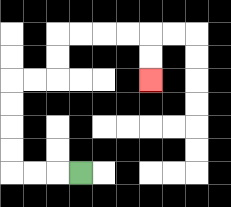{'start': '[3, 7]', 'end': '[6, 3]', 'path_directions': 'L,L,L,U,U,U,U,R,R,U,U,R,R,R,R,D,D', 'path_coordinates': '[[3, 7], [2, 7], [1, 7], [0, 7], [0, 6], [0, 5], [0, 4], [0, 3], [1, 3], [2, 3], [2, 2], [2, 1], [3, 1], [4, 1], [5, 1], [6, 1], [6, 2], [6, 3]]'}